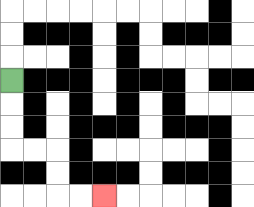{'start': '[0, 3]', 'end': '[4, 8]', 'path_directions': 'D,D,D,R,R,D,D,R,R', 'path_coordinates': '[[0, 3], [0, 4], [0, 5], [0, 6], [1, 6], [2, 6], [2, 7], [2, 8], [3, 8], [4, 8]]'}